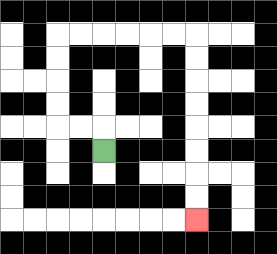{'start': '[4, 6]', 'end': '[8, 9]', 'path_directions': 'U,L,L,U,U,U,U,R,R,R,R,R,R,D,D,D,D,D,D,D,D', 'path_coordinates': '[[4, 6], [4, 5], [3, 5], [2, 5], [2, 4], [2, 3], [2, 2], [2, 1], [3, 1], [4, 1], [5, 1], [6, 1], [7, 1], [8, 1], [8, 2], [8, 3], [8, 4], [8, 5], [8, 6], [8, 7], [8, 8], [8, 9]]'}